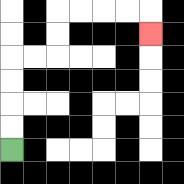{'start': '[0, 6]', 'end': '[6, 1]', 'path_directions': 'U,U,U,U,R,R,U,U,R,R,R,R,D', 'path_coordinates': '[[0, 6], [0, 5], [0, 4], [0, 3], [0, 2], [1, 2], [2, 2], [2, 1], [2, 0], [3, 0], [4, 0], [5, 0], [6, 0], [6, 1]]'}